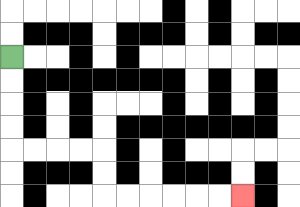{'start': '[0, 2]', 'end': '[10, 8]', 'path_directions': 'D,D,D,D,R,R,R,R,D,D,R,R,R,R,R,R', 'path_coordinates': '[[0, 2], [0, 3], [0, 4], [0, 5], [0, 6], [1, 6], [2, 6], [3, 6], [4, 6], [4, 7], [4, 8], [5, 8], [6, 8], [7, 8], [8, 8], [9, 8], [10, 8]]'}